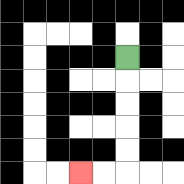{'start': '[5, 2]', 'end': '[3, 7]', 'path_directions': 'D,D,D,D,D,L,L', 'path_coordinates': '[[5, 2], [5, 3], [5, 4], [5, 5], [5, 6], [5, 7], [4, 7], [3, 7]]'}